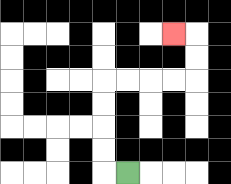{'start': '[5, 7]', 'end': '[7, 1]', 'path_directions': 'L,U,U,U,U,R,R,R,R,U,U,L', 'path_coordinates': '[[5, 7], [4, 7], [4, 6], [4, 5], [4, 4], [4, 3], [5, 3], [6, 3], [7, 3], [8, 3], [8, 2], [8, 1], [7, 1]]'}